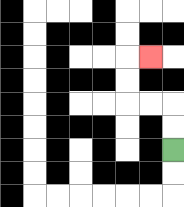{'start': '[7, 6]', 'end': '[6, 2]', 'path_directions': 'U,U,L,L,U,U,R', 'path_coordinates': '[[7, 6], [7, 5], [7, 4], [6, 4], [5, 4], [5, 3], [5, 2], [6, 2]]'}